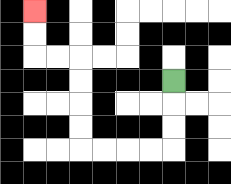{'start': '[7, 3]', 'end': '[1, 0]', 'path_directions': 'D,D,D,L,L,L,L,U,U,U,U,L,L,U,U', 'path_coordinates': '[[7, 3], [7, 4], [7, 5], [7, 6], [6, 6], [5, 6], [4, 6], [3, 6], [3, 5], [3, 4], [3, 3], [3, 2], [2, 2], [1, 2], [1, 1], [1, 0]]'}